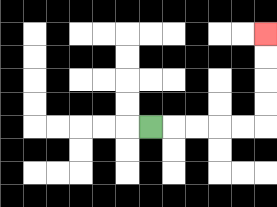{'start': '[6, 5]', 'end': '[11, 1]', 'path_directions': 'R,R,R,R,R,U,U,U,U', 'path_coordinates': '[[6, 5], [7, 5], [8, 5], [9, 5], [10, 5], [11, 5], [11, 4], [11, 3], [11, 2], [11, 1]]'}